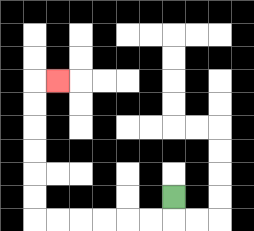{'start': '[7, 8]', 'end': '[2, 3]', 'path_directions': 'D,L,L,L,L,L,L,U,U,U,U,U,U,R', 'path_coordinates': '[[7, 8], [7, 9], [6, 9], [5, 9], [4, 9], [3, 9], [2, 9], [1, 9], [1, 8], [1, 7], [1, 6], [1, 5], [1, 4], [1, 3], [2, 3]]'}